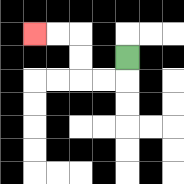{'start': '[5, 2]', 'end': '[1, 1]', 'path_directions': 'D,L,L,U,U,L,L', 'path_coordinates': '[[5, 2], [5, 3], [4, 3], [3, 3], [3, 2], [3, 1], [2, 1], [1, 1]]'}